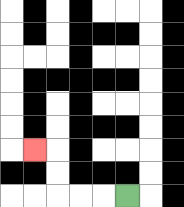{'start': '[5, 8]', 'end': '[1, 6]', 'path_directions': 'L,L,L,U,U,L', 'path_coordinates': '[[5, 8], [4, 8], [3, 8], [2, 8], [2, 7], [2, 6], [1, 6]]'}